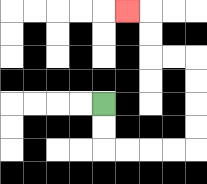{'start': '[4, 4]', 'end': '[5, 0]', 'path_directions': 'D,D,R,R,R,R,U,U,U,U,L,L,U,U,L', 'path_coordinates': '[[4, 4], [4, 5], [4, 6], [5, 6], [6, 6], [7, 6], [8, 6], [8, 5], [8, 4], [8, 3], [8, 2], [7, 2], [6, 2], [6, 1], [6, 0], [5, 0]]'}